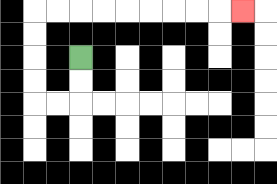{'start': '[3, 2]', 'end': '[10, 0]', 'path_directions': 'D,D,L,L,U,U,U,U,R,R,R,R,R,R,R,R,R', 'path_coordinates': '[[3, 2], [3, 3], [3, 4], [2, 4], [1, 4], [1, 3], [1, 2], [1, 1], [1, 0], [2, 0], [3, 0], [4, 0], [5, 0], [6, 0], [7, 0], [8, 0], [9, 0], [10, 0]]'}